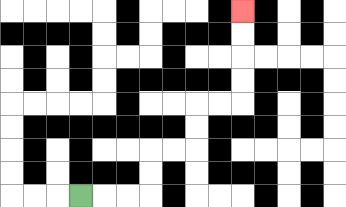{'start': '[3, 8]', 'end': '[10, 0]', 'path_directions': 'R,R,R,U,U,R,R,U,U,R,R,U,U,U,U', 'path_coordinates': '[[3, 8], [4, 8], [5, 8], [6, 8], [6, 7], [6, 6], [7, 6], [8, 6], [8, 5], [8, 4], [9, 4], [10, 4], [10, 3], [10, 2], [10, 1], [10, 0]]'}